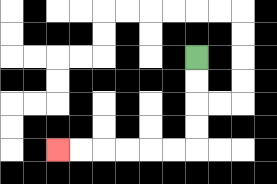{'start': '[8, 2]', 'end': '[2, 6]', 'path_directions': 'D,D,D,D,L,L,L,L,L,L', 'path_coordinates': '[[8, 2], [8, 3], [8, 4], [8, 5], [8, 6], [7, 6], [6, 6], [5, 6], [4, 6], [3, 6], [2, 6]]'}